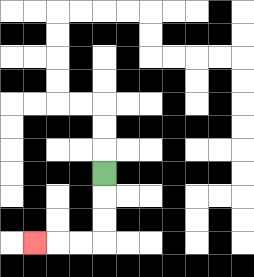{'start': '[4, 7]', 'end': '[1, 10]', 'path_directions': 'D,D,D,L,L,L', 'path_coordinates': '[[4, 7], [4, 8], [4, 9], [4, 10], [3, 10], [2, 10], [1, 10]]'}